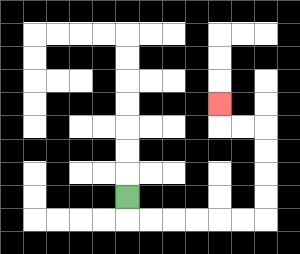{'start': '[5, 8]', 'end': '[9, 4]', 'path_directions': 'D,R,R,R,R,R,R,U,U,U,U,L,L,U', 'path_coordinates': '[[5, 8], [5, 9], [6, 9], [7, 9], [8, 9], [9, 9], [10, 9], [11, 9], [11, 8], [11, 7], [11, 6], [11, 5], [10, 5], [9, 5], [9, 4]]'}